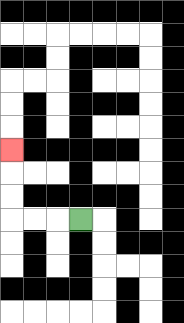{'start': '[3, 9]', 'end': '[0, 6]', 'path_directions': 'L,L,L,U,U,U', 'path_coordinates': '[[3, 9], [2, 9], [1, 9], [0, 9], [0, 8], [0, 7], [0, 6]]'}